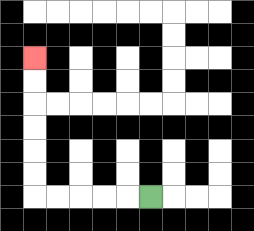{'start': '[6, 8]', 'end': '[1, 2]', 'path_directions': 'L,L,L,L,L,U,U,U,U,U,U', 'path_coordinates': '[[6, 8], [5, 8], [4, 8], [3, 8], [2, 8], [1, 8], [1, 7], [1, 6], [1, 5], [1, 4], [1, 3], [1, 2]]'}